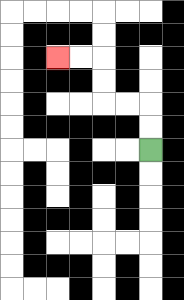{'start': '[6, 6]', 'end': '[2, 2]', 'path_directions': 'U,U,L,L,U,U,L,L', 'path_coordinates': '[[6, 6], [6, 5], [6, 4], [5, 4], [4, 4], [4, 3], [4, 2], [3, 2], [2, 2]]'}